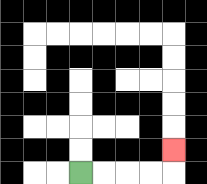{'start': '[3, 7]', 'end': '[7, 6]', 'path_directions': 'R,R,R,R,U', 'path_coordinates': '[[3, 7], [4, 7], [5, 7], [6, 7], [7, 7], [7, 6]]'}